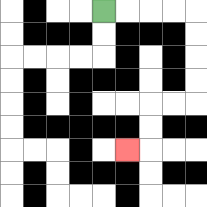{'start': '[4, 0]', 'end': '[5, 6]', 'path_directions': 'R,R,R,R,D,D,D,D,L,L,D,D,L', 'path_coordinates': '[[4, 0], [5, 0], [6, 0], [7, 0], [8, 0], [8, 1], [8, 2], [8, 3], [8, 4], [7, 4], [6, 4], [6, 5], [6, 6], [5, 6]]'}